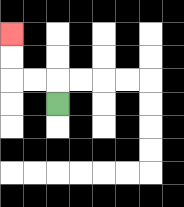{'start': '[2, 4]', 'end': '[0, 1]', 'path_directions': 'U,L,L,U,U', 'path_coordinates': '[[2, 4], [2, 3], [1, 3], [0, 3], [0, 2], [0, 1]]'}